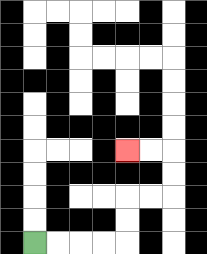{'start': '[1, 10]', 'end': '[5, 6]', 'path_directions': 'R,R,R,R,U,U,R,R,U,U,L,L', 'path_coordinates': '[[1, 10], [2, 10], [3, 10], [4, 10], [5, 10], [5, 9], [5, 8], [6, 8], [7, 8], [7, 7], [7, 6], [6, 6], [5, 6]]'}